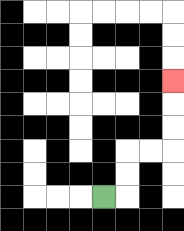{'start': '[4, 8]', 'end': '[7, 3]', 'path_directions': 'R,U,U,R,R,U,U,U', 'path_coordinates': '[[4, 8], [5, 8], [5, 7], [5, 6], [6, 6], [7, 6], [7, 5], [7, 4], [7, 3]]'}